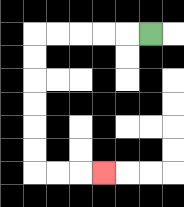{'start': '[6, 1]', 'end': '[4, 7]', 'path_directions': 'L,L,L,L,L,D,D,D,D,D,D,R,R,R', 'path_coordinates': '[[6, 1], [5, 1], [4, 1], [3, 1], [2, 1], [1, 1], [1, 2], [1, 3], [1, 4], [1, 5], [1, 6], [1, 7], [2, 7], [3, 7], [4, 7]]'}